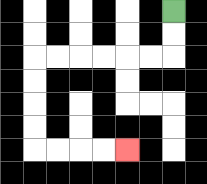{'start': '[7, 0]', 'end': '[5, 6]', 'path_directions': 'D,D,L,L,L,L,L,L,D,D,D,D,R,R,R,R', 'path_coordinates': '[[7, 0], [7, 1], [7, 2], [6, 2], [5, 2], [4, 2], [3, 2], [2, 2], [1, 2], [1, 3], [1, 4], [1, 5], [1, 6], [2, 6], [3, 6], [4, 6], [5, 6]]'}